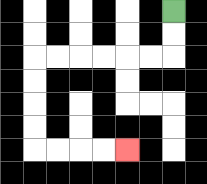{'start': '[7, 0]', 'end': '[5, 6]', 'path_directions': 'D,D,L,L,L,L,L,L,D,D,D,D,R,R,R,R', 'path_coordinates': '[[7, 0], [7, 1], [7, 2], [6, 2], [5, 2], [4, 2], [3, 2], [2, 2], [1, 2], [1, 3], [1, 4], [1, 5], [1, 6], [2, 6], [3, 6], [4, 6], [5, 6]]'}